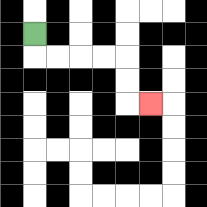{'start': '[1, 1]', 'end': '[6, 4]', 'path_directions': 'D,R,R,R,R,D,D,R', 'path_coordinates': '[[1, 1], [1, 2], [2, 2], [3, 2], [4, 2], [5, 2], [5, 3], [5, 4], [6, 4]]'}